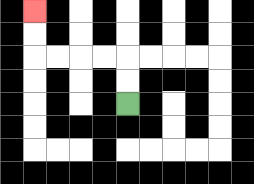{'start': '[5, 4]', 'end': '[1, 0]', 'path_directions': 'U,U,L,L,L,L,U,U', 'path_coordinates': '[[5, 4], [5, 3], [5, 2], [4, 2], [3, 2], [2, 2], [1, 2], [1, 1], [1, 0]]'}